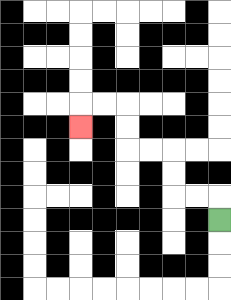{'start': '[9, 9]', 'end': '[3, 5]', 'path_directions': 'U,L,L,U,U,L,L,U,U,L,L,D', 'path_coordinates': '[[9, 9], [9, 8], [8, 8], [7, 8], [7, 7], [7, 6], [6, 6], [5, 6], [5, 5], [5, 4], [4, 4], [3, 4], [3, 5]]'}